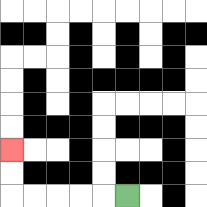{'start': '[5, 8]', 'end': '[0, 6]', 'path_directions': 'L,L,L,L,L,U,U', 'path_coordinates': '[[5, 8], [4, 8], [3, 8], [2, 8], [1, 8], [0, 8], [0, 7], [0, 6]]'}